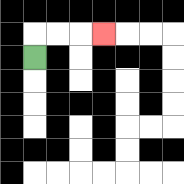{'start': '[1, 2]', 'end': '[4, 1]', 'path_directions': 'U,R,R,R', 'path_coordinates': '[[1, 2], [1, 1], [2, 1], [3, 1], [4, 1]]'}